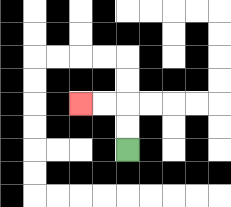{'start': '[5, 6]', 'end': '[3, 4]', 'path_directions': 'U,U,L,L', 'path_coordinates': '[[5, 6], [5, 5], [5, 4], [4, 4], [3, 4]]'}